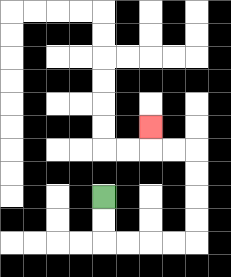{'start': '[4, 8]', 'end': '[6, 5]', 'path_directions': 'D,D,R,R,R,R,U,U,U,U,L,L,U', 'path_coordinates': '[[4, 8], [4, 9], [4, 10], [5, 10], [6, 10], [7, 10], [8, 10], [8, 9], [8, 8], [8, 7], [8, 6], [7, 6], [6, 6], [6, 5]]'}